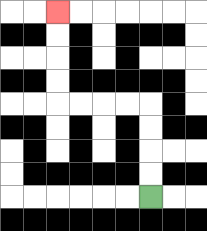{'start': '[6, 8]', 'end': '[2, 0]', 'path_directions': 'U,U,U,U,L,L,L,L,U,U,U,U', 'path_coordinates': '[[6, 8], [6, 7], [6, 6], [6, 5], [6, 4], [5, 4], [4, 4], [3, 4], [2, 4], [2, 3], [2, 2], [2, 1], [2, 0]]'}